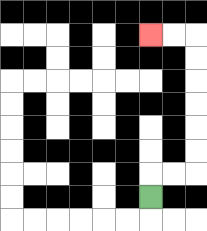{'start': '[6, 8]', 'end': '[6, 1]', 'path_directions': 'U,R,R,U,U,U,U,U,U,L,L', 'path_coordinates': '[[6, 8], [6, 7], [7, 7], [8, 7], [8, 6], [8, 5], [8, 4], [8, 3], [8, 2], [8, 1], [7, 1], [6, 1]]'}